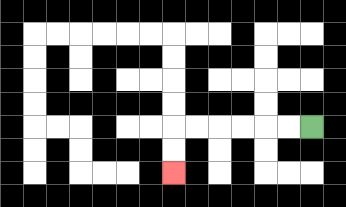{'start': '[13, 5]', 'end': '[7, 7]', 'path_directions': 'L,L,L,L,L,L,D,D', 'path_coordinates': '[[13, 5], [12, 5], [11, 5], [10, 5], [9, 5], [8, 5], [7, 5], [7, 6], [7, 7]]'}